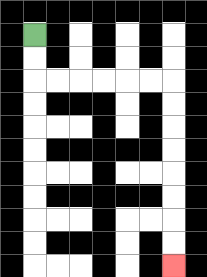{'start': '[1, 1]', 'end': '[7, 11]', 'path_directions': 'D,D,R,R,R,R,R,R,D,D,D,D,D,D,D,D', 'path_coordinates': '[[1, 1], [1, 2], [1, 3], [2, 3], [3, 3], [4, 3], [5, 3], [6, 3], [7, 3], [7, 4], [7, 5], [7, 6], [7, 7], [7, 8], [7, 9], [7, 10], [7, 11]]'}